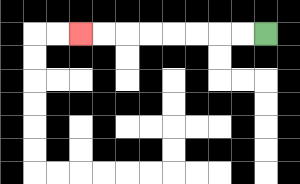{'start': '[11, 1]', 'end': '[3, 1]', 'path_directions': 'L,L,L,L,L,L,L,L', 'path_coordinates': '[[11, 1], [10, 1], [9, 1], [8, 1], [7, 1], [6, 1], [5, 1], [4, 1], [3, 1]]'}